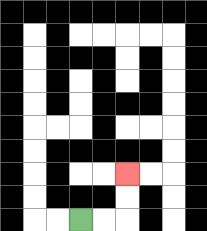{'start': '[3, 9]', 'end': '[5, 7]', 'path_directions': 'R,R,U,U', 'path_coordinates': '[[3, 9], [4, 9], [5, 9], [5, 8], [5, 7]]'}